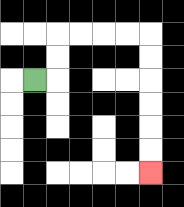{'start': '[1, 3]', 'end': '[6, 7]', 'path_directions': 'R,U,U,R,R,R,R,D,D,D,D,D,D', 'path_coordinates': '[[1, 3], [2, 3], [2, 2], [2, 1], [3, 1], [4, 1], [5, 1], [6, 1], [6, 2], [6, 3], [6, 4], [6, 5], [6, 6], [6, 7]]'}